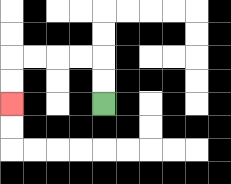{'start': '[4, 4]', 'end': '[0, 4]', 'path_directions': 'U,U,L,L,L,L,D,D', 'path_coordinates': '[[4, 4], [4, 3], [4, 2], [3, 2], [2, 2], [1, 2], [0, 2], [0, 3], [0, 4]]'}